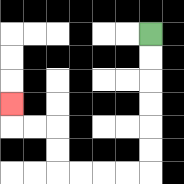{'start': '[6, 1]', 'end': '[0, 4]', 'path_directions': 'D,D,D,D,D,D,L,L,L,L,U,U,L,L,U', 'path_coordinates': '[[6, 1], [6, 2], [6, 3], [6, 4], [6, 5], [6, 6], [6, 7], [5, 7], [4, 7], [3, 7], [2, 7], [2, 6], [2, 5], [1, 5], [0, 5], [0, 4]]'}